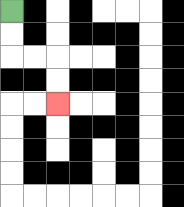{'start': '[0, 0]', 'end': '[2, 4]', 'path_directions': 'D,D,R,R,D,D', 'path_coordinates': '[[0, 0], [0, 1], [0, 2], [1, 2], [2, 2], [2, 3], [2, 4]]'}